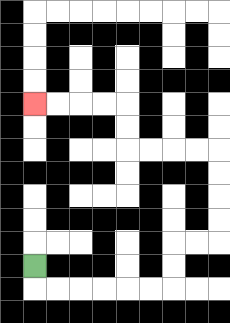{'start': '[1, 11]', 'end': '[1, 4]', 'path_directions': 'D,R,R,R,R,R,R,U,U,R,R,U,U,U,U,L,L,L,L,U,U,L,L,L,L', 'path_coordinates': '[[1, 11], [1, 12], [2, 12], [3, 12], [4, 12], [5, 12], [6, 12], [7, 12], [7, 11], [7, 10], [8, 10], [9, 10], [9, 9], [9, 8], [9, 7], [9, 6], [8, 6], [7, 6], [6, 6], [5, 6], [5, 5], [5, 4], [4, 4], [3, 4], [2, 4], [1, 4]]'}